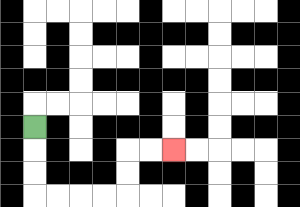{'start': '[1, 5]', 'end': '[7, 6]', 'path_directions': 'D,D,D,R,R,R,R,U,U,R,R', 'path_coordinates': '[[1, 5], [1, 6], [1, 7], [1, 8], [2, 8], [3, 8], [4, 8], [5, 8], [5, 7], [5, 6], [6, 6], [7, 6]]'}